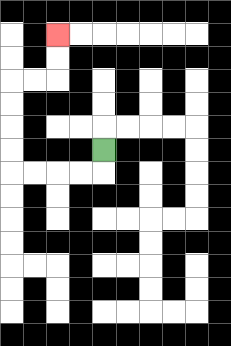{'start': '[4, 6]', 'end': '[2, 1]', 'path_directions': 'D,L,L,L,L,U,U,U,U,R,R,U,U', 'path_coordinates': '[[4, 6], [4, 7], [3, 7], [2, 7], [1, 7], [0, 7], [0, 6], [0, 5], [0, 4], [0, 3], [1, 3], [2, 3], [2, 2], [2, 1]]'}